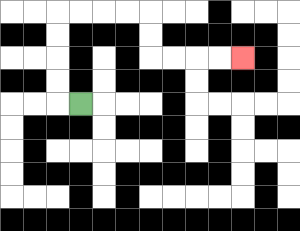{'start': '[3, 4]', 'end': '[10, 2]', 'path_directions': 'L,U,U,U,U,R,R,R,R,D,D,R,R,R,R', 'path_coordinates': '[[3, 4], [2, 4], [2, 3], [2, 2], [2, 1], [2, 0], [3, 0], [4, 0], [5, 0], [6, 0], [6, 1], [6, 2], [7, 2], [8, 2], [9, 2], [10, 2]]'}